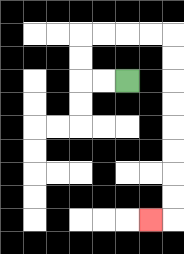{'start': '[5, 3]', 'end': '[6, 9]', 'path_directions': 'L,L,U,U,R,R,R,R,D,D,D,D,D,D,D,D,L', 'path_coordinates': '[[5, 3], [4, 3], [3, 3], [3, 2], [3, 1], [4, 1], [5, 1], [6, 1], [7, 1], [7, 2], [7, 3], [7, 4], [7, 5], [7, 6], [7, 7], [7, 8], [7, 9], [6, 9]]'}